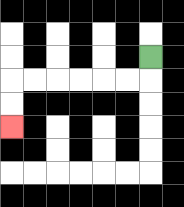{'start': '[6, 2]', 'end': '[0, 5]', 'path_directions': 'D,L,L,L,L,L,L,D,D', 'path_coordinates': '[[6, 2], [6, 3], [5, 3], [4, 3], [3, 3], [2, 3], [1, 3], [0, 3], [0, 4], [0, 5]]'}